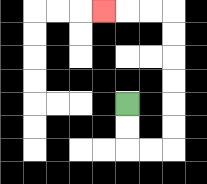{'start': '[5, 4]', 'end': '[4, 0]', 'path_directions': 'D,D,R,R,U,U,U,U,U,U,L,L,L', 'path_coordinates': '[[5, 4], [5, 5], [5, 6], [6, 6], [7, 6], [7, 5], [7, 4], [7, 3], [7, 2], [7, 1], [7, 0], [6, 0], [5, 0], [4, 0]]'}